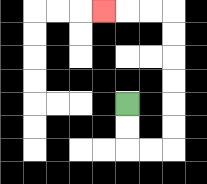{'start': '[5, 4]', 'end': '[4, 0]', 'path_directions': 'D,D,R,R,U,U,U,U,U,U,L,L,L', 'path_coordinates': '[[5, 4], [5, 5], [5, 6], [6, 6], [7, 6], [7, 5], [7, 4], [7, 3], [7, 2], [7, 1], [7, 0], [6, 0], [5, 0], [4, 0]]'}